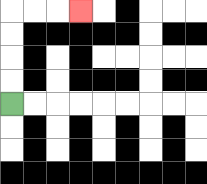{'start': '[0, 4]', 'end': '[3, 0]', 'path_directions': 'U,U,U,U,R,R,R', 'path_coordinates': '[[0, 4], [0, 3], [0, 2], [0, 1], [0, 0], [1, 0], [2, 0], [3, 0]]'}